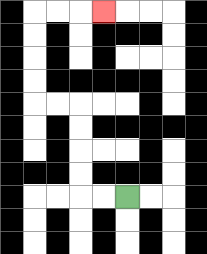{'start': '[5, 8]', 'end': '[4, 0]', 'path_directions': 'L,L,U,U,U,U,L,L,U,U,U,U,R,R,R', 'path_coordinates': '[[5, 8], [4, 8], [3, 8], [3, 7], [3, 6], [3, 5], [3, 4], [2, 4], [1, 4], [1, 3], [1, 2], [1, 1], [1, 0], [2, 0], [3, 0], [4, 0]]'}